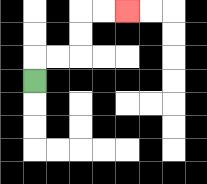{'start': '[1, 3]', 'end': '[5, 0]', 'path_directions': 'U,R,R,U,U,R,R', 'path_coordinates': '[[1, 3], [1, 2], [2, 2], [3, 2], [3, 1], [3, 0], [4, 0], [5, 0]]'}